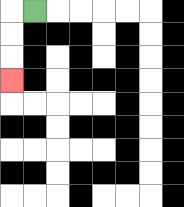{'start': '[1, 0]', 'end': '[0, 3]', 'path_directions': 'L,D,D,D', 'path_coordinates': '[[1, 0], [0, 0], [0, 1], [0, 2], [0, 3]]'}